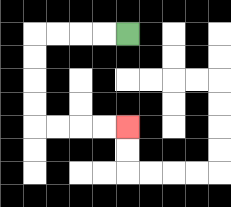{'start': '[5, 1]', 'end': '[5, 5]', 'path_directions': 'L,L,L,L,D,D,D,D,R,R,R,R', 'path_coordinates': '[[5, 1], [4, 1], [3, 1], [2, 1], [1, 1], [1, 2], [1, 3], [1, 4], [1, 5], [2, 5], [3, 5], [4, 5], [5, 5]]'}